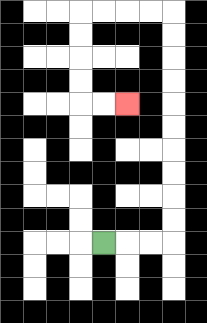{'start': '[4, 10]', 'end': '[5, 4]', 'path_directions': 'R,R,R,U,U,U,U,U,U,U,U,U,U,L,L,L,L,D,D,D,D,R,R', 'path_coordinates': '[[4, 10], [5, 10], [6, 10], [7, 10], [7, 9], [7, 8], [7, 7], [7, 6], [7, 5], [7, 4], [7, 3], [7, 2], [7, 1], [7, 0], [6, 0], [5, 0], [4, 0], [3, 0], [3, 1], [3, 2], [3, 3], [3, 4], [4, 4], [5, 4]]'}